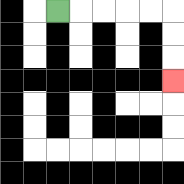{'start': '[2, 0]', 'end': '[7, 3]', 'path_directions': 'R,R,R,R,R,D,D,D', 'path_coordinates': '[[2, 0], [3, 0], [4, 0], [5, 0], [6, 0], [7, 0], [7, 1], [7, 2], [7, 3]]'}